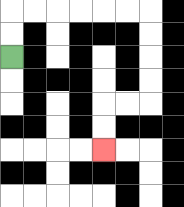{'start': '[0, 2]', 'end': '[4, 6]', 'path_directions': 'U,U,R,R,R,R,R,R,D,D,D,D,L,L,D,D', 'path_coordinates': '[[0, 2], [0, 1], [0, 0], [1, 0], [2, 0], [3, 0], [4, 0], [5, 0], [6, 0], [6, 1], [6, 2], [6, 3], [6, 4], [5, 4], [4, 4], [4, 5], [4, 6]]'}